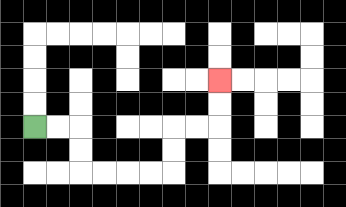{'start': '[1, 5]', 'end': '[9, 3]', 'path_directions': 'R,R,D,D,R,R,R,R,U,U,R,R,U,U', 'path_coordinates': '[[1, 5], [2, 5], [3, 5], [3, 6], [3, 7], [4, 7], [5, 7], [6, 7], [7, 7], [7, 6], [7, 5], [8, 5], [9, 5], [9, 4], [9, 3]]'}